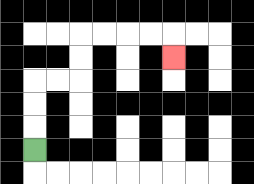{'start': '[1, 6]', 'end': '[7, 2]', 'path_directions': 'U,U,U,R,R,U,U,R,R,R,R,D', 'path_coordinates': '[[1, 6], [1, 5], [1, 4], [1, 3], [2, 3], [3, 3], [3, 2], [3, 1], [4, 1], [5, 1], [6, 1], [7, 1], [7, 2]]'}